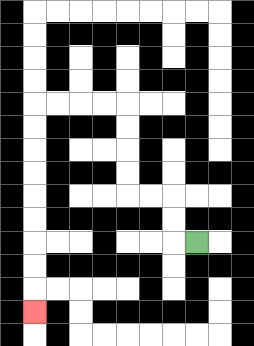{'start': '[8, 10]', 'end': '[1, 13]', 'path_directions': 'L,U,U,L,L,U,U,U,U,L,L,L,L,D,D,D,D,D,D,D,D,D', 'path_coordinates': '[[8, 10], [7, 10], [7, 9], [7, 8], [6, 8], [5, 8], [5, 7], [5, 6], [5, 5], [5, 4], [4, 4], [3, 4], [2, 4], [1, 4], [1, 5], [1, 6], [1, 7], [1, 8], [1, 9], [1, 10], [1, 11], [1, 12], [1, 13]]'}